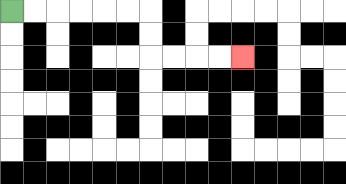{'start': '[0, 0]', 'end': '[10, 2]', 'path_directions': 'R,R,R,R,R,R,D,D,R,R,R,R', 'path_coordinates': '[[0, 0], [1, 0], [2, 0], [3, 0], [4, 0], [5, 0], [6, 0], [6, 1], [6, 2], [7, 2], [8, 2], [9, 2], [10, 2]]'}